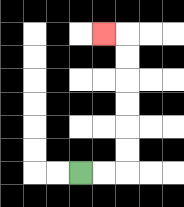{'start': '[3, 7]', 'end': '[4, 1]', 'path_directions': 'R,R,U,U,U,U,U,U,L', 'path_coordinates': '[[3, 7], [4, 7], [5, 7], [5, 6], [5, 5], [5, 4], [5, 3], [5, 2], [5, 1], [4, 1]]'}